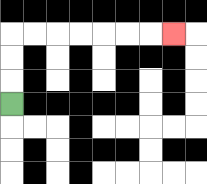{'start': '[0, 4]', 'end': '[7, 1]', 'path_directions': 'U,U,U,R,R,R,R,R,R,R', 'path_coordinates': '[[0, 4], [0, 3], [0, 2], [0, 1], [1, 1], [2, 1], [3, 1], [4, 1], [5, 1], [6, 1], [7, 1]]'}